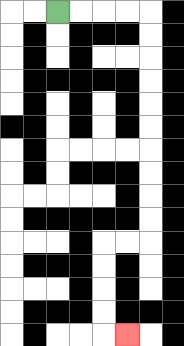{'start': '[2, 0]', 'end': '[5, 14]', 'path_directions': 'R,R,R,R,D,D,D,D,D,D,D,D,D,D,L,L,D,D,D,D,R', 'path_coordinates': '[[2, 0], [3, 0], [4, 0], [5, 0], [6, 0], [6, 1], [6, 2], [6, 3], [6, 4], [6, 5], [6, 6], [6, 7], [6, 8], [6, 9], [6, 10], [5, 10], [4, 10], [4, 11], [4, 12], [4, 13], [4, 14], [5, 14]]'}